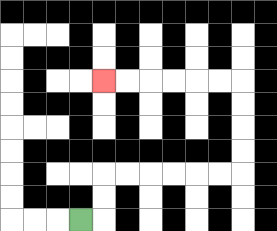{'start': '[3, 9]', 'end': '[4, 3]', 'path_directions': 'R,U,U,R,R,R,R,R,R,U,U,U,U,L,L,L,L,L,L', 'path_coordinates': '[[3, 9], [4, 9], [4, 8], [4, 7], [5, 7], [6, 7], [7, 7], [8, 7], [9, 7], [10, 7], [10, 6], [10, 5], [10, 4], [10, 3], [9, 3], [8, 3], [7, 3], [6, 3], [5, 3], [4, 3]]'}